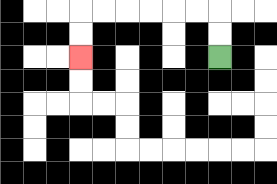{'start': '[9, 2]', 'end': '[3, 2]', 'path_directions': 'U,U,L,L,L,L,L,L,D,D', 'path_coordinates': '[[9, 2], [9, 1], [9, 0], [8, 0], [7, 0], [6, 0], [5, 0], [4, 0], [3, 0], [3, 1], [3, 2]]'}